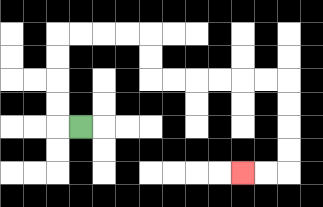{'start': '[3, 5]', 'end': '[10, 7]', 'path_directions': 'L,U,U,U,U,R,R,R,R,D,D,R,R,R,R,R,R,D,D,D,D,L,L', 'path_coordinates': '[[3, 5], [2, 5], [2, 4], [2, 3], [2, 2], [2, 1], [3, 1], [4, 1], [5, 1], [6, 1], [6, 2], [6, 3], [7, 3], [8, 3], [9, 3], [10, 3], [11, 3], [12, 3], [12, 4], [12, 5], [12, 6], [12, 7], [11, 7], [10, 7]]'}